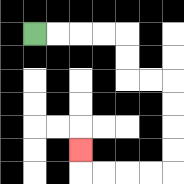{'start': '[1, 1]', 'end': '[3, 6]', 'path_directions': 'R,R,R,R,D,D,R,R,D,D,D,D,L,L,L,L,U', 'path_coordinates': '[[1, 1], [2, 1], [3, 1], [4, 1], [5, 1], [5, 2], [5, 3], [6, 3], [7, 3], [7, 4], [7, 5], [7, 6], [7, 7], [6, 7], [5, 7], [4, 7], [3, 7], [3, 6]]'}